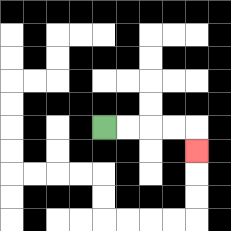{'start': '[4, 5]', 'end': '[8, 6]', 'path_directions': 'R,R,R,R,D', 'path_coordinates': '[[4, 5], [5, 5], [6, 5], [7, 5], [8, 5], [8, 6]]'}